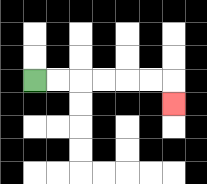{'start': '[1, 3]', 'end': '[7, 4]', 'path_directions': 'R,R,R,R,R,R,D', 'path_coordinates': '[[1, 3], [2, 3], [3, 3], [4, 3], [5, 3], [6, 3], [7, 3], [7, 4]]'}